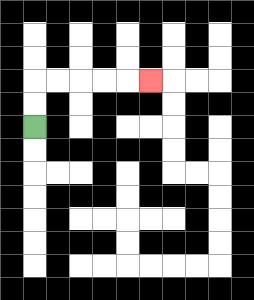{'start': '[1, 5]', 'end': '[6, 3]', 'path_directions': 'U,U,R,R,R,R,R', 'path_coordinates': '[[1, 5], [1, 4], [1, 3], [2, 3], [3, 3], [4, 3], [5, 3], [6, 3]]'}